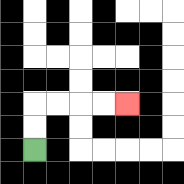{'start': '[1, 6]', 'end': '[5, 4]', 'path_directions': 'U,U,R,R,R,R', 'path_coordinates': '[[1, 6], [1, 5], [1, 4], [2, 4], [3, 4], [4, 4], [5, 4]]'}